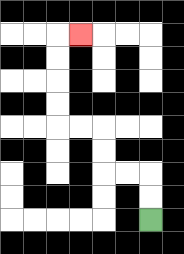{'start': '[6, 9]', 'end': '[3, 1]', 'path_directions': 'U,U,L,L,U,U,L,L,U,U,U,U,R', 'path_coordinates': '[[6, 9], [6, 8], [6, 7], [5, 7], [4, 7], [4, 6], [4, 5], [3, 5], [2, 5], [2, 4], [2, 3], [2, 2], [2, 1], [3, 1]]'}